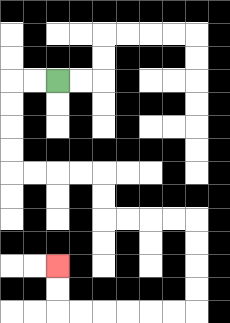{'start': '[2, 3]', 'end': '[2, 11]', 'path_directions': 'L,L,D,D,D,D,R,R,R,R,D,D,R,R,R,R,D,D,D,D,L,L,L,L,L,L,U,U', 'path_coordinates': '[[2, 3], [1, 3], [0, 3], [0, 4], [0, 5], [0, 6], [0, 7], [1, 7], [2, 7], [3, 7], [4, 7], [4, 8], [4, 9], [5, 9], [6, 9], [7, 9], [8, 9], [8, 10], [8, 11], [8, 12], [8, 13], [7, 13], [6, 13], [5, 13], [4, 13], [3, 13], [2, 13], [2, 12], [2, 11]]'}